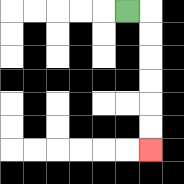{'start': '[5, 0]', 'end': '[6, 6]', 'path_directions': 'R,D,D,D,D,D,D', 'path_coordinates': '[[5, 0], [6, 0], [6, 1], [6, 2], [6, 3], [6, 4], [6, 5], [6, 6]]'}